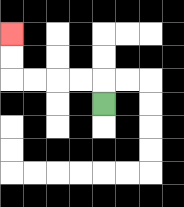{'start': '[4, 4]', 'end': '[0, 1]', 'path_directions': 'U,L,L,L,L,U,U', 'path_coordinates': '[[4, 4], [4, 3], [3, 3], [2, 3], [1, 3], [0, 3], [0, 2], [0, 1]]'}